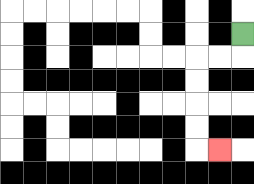{'start': '[10, 1]', 'end': '[9, 6]', 'path_directions': 'D,L,L,D,D,D,D,R', 'path_coordinates': '[[10, 1], [10, 2], [9, 2], [8, 2], [8, 3], [8, 4], [8, 5], [8, 6], [9, 6]]'}